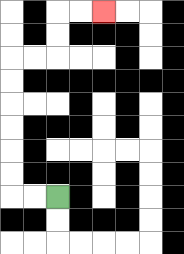{'start': '[2, 8]', 'end': '[4, 0]', 'path_directions': 'L,L,U,U,U,U,U,U,R,R,U,U,R,R', 'path_coordinates': '[[2, 8], [1, 8], [0, 8], [0, 7], [0, 6], [0, 5], [0, 4], [0, 3], [0, 2], [1, 2], [2, 2], [2, 1], [2, 0], [3, 0], [4, 0]]'}